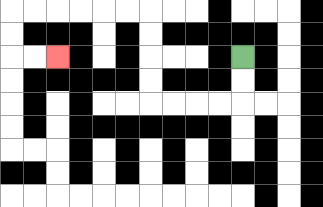{'start': '[10, 2]', 'end': '[2, 2]', 'path_directions': 'D,D,L,L,L,L,U,U,U,U,L,L,L,L,L,L,D,D,R,R', 'path_coordinates': '[[10, 2], [10, 3], [10, 4], [9, 4], [8, 4], [7, 4], [6, 4], [6, 3], [6, 2], [6, 1], [6, 0], [5, 0], [4, 0], [3, 0], [2, 0], [1, 0], [0, 0], [0, 1], [0, 2], [1, 2], [2, 2]]'}